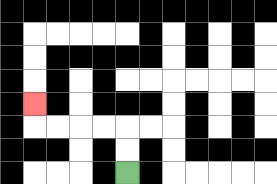{'start': '[5, 7]', 'end': '[1, 4]', 'path_directions': 'U,U,L,L,L,L,U', 'path_coordinates': '[[5, 7], [5, 6], [5, 5], [4, 5], [3, 5], [2, 5], [1, 5], [1, 4]]'}